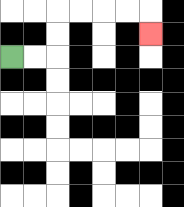{'start': '[0, 2]', 'end': '[6, 1]', 'path_directions': 'R,R,U,U,R,R,R,R,D', 'path_coordinates': '[[0, 2], [1, 2], [2, 2], [2, 1], [2, 0], [3, 0], [4, 0], [5, 0], [6, 0], [6, 1]]'}